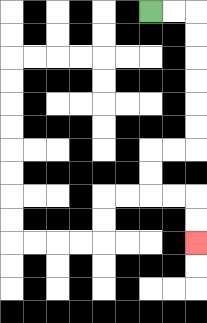{'start': '[6, 0]', 'end': '[8, 10]', 'path_directions': 'R,R,D,D,D,D,D,D,L,L,D,D,R,R,D,D', 'path_coordinates': '[[6, 0], [7, 0], [8, 0], [8, 1], [8, 2], [8, 3], [8, 4], [8, 5], [8, 6], [7, 6], [6, 6], [6, 7], [6, 8], [7, 8], [8, 8], [8, 9], [8, 10]]'}